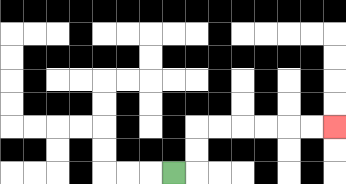{'start': '[7, 7]', 'end': '[14, 5]', 'path_directions': 'R,U,U,R,R,R,R,R,R', 'path_coordinates': '[[7, 7], [8, 7], [8, 6], [8, 5], [9, 5], [10, 5], [11, 5], [12, 5], [13, 5], [14, 5]]'}